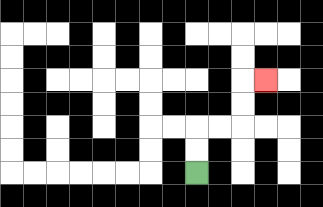{'start': '[8, 7]', 'end': '[11, 3]', 'path_directions': 'U,U,R,R,U,U,R', 'path_coordinates': '[[8, 7], [8, 6], [8, 5], [9, 5], [10, 5], [10, 4], [10, 3], [11, 3]]'}